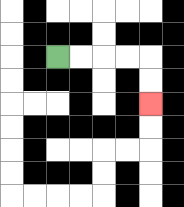{'start': '[2, 2]', 'end': '[6, 4]', 'path_directions': 'R,R,R,R,D,D', 'path_coordinates': '[[2, 2], [3, 2], [4, 2], [5, 2], [6, 2], [6, 3], [6, 4]]'}